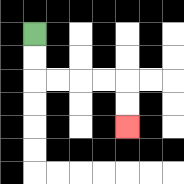{'start': '[1, 1]', 'end': '[5, 5]', 'path_directions': 'D,D,R,R,R,R,D,D', 'path_coordinates': '[[1, 1], [1, 2], [1, 3], [2, 3], [3, 3], [4, 3], [5, 3], [5, 4], [5, 5]]'}